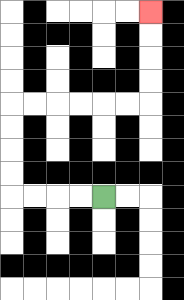{'start': '[4, 8]', 'end': '[6, 0]', 'path_directions': 'L,L,L,L,U,U,U,U,R,R,R,R,R,R,U,U,U,U', 'path_coordinates': '[[4, 8], [3, 8], [2, 8], [1, 8], [0, 8], [0, 7], [0, 6], [0, 5], [0, 4], [1, 4], [2, 4], [3, 4], [4, 4], [5, 4], [6, 4], [6, 3], [6, 2], [6, 1], [6, 0]]'}